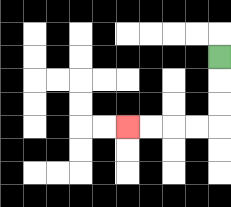{'start': '[9, 2]', 'end': '[5, 5]', 'path_directions': 'D,D,D,L,L,L,L', 'path_coordinates': '[[9, 2], [9, 3], [9, 4], [9, 5], [8, 5], [7, 5], [6, 5], [5, 5]]'}